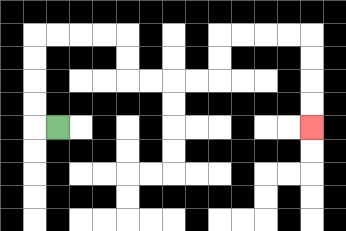{'start': '[2, 5]', 'end': '[13, 5]', 'path_directions': 'L,U,U,U,U,R,R,R,R,D,D,R,R,R,R,U,U,R,R,R,R,D,D,D,D', 'path_coordinates': '[[2, 5], [1, 5], [1, 4], [1, 3], [1, 2], [1, 1], [2, 1], [3, 1], [4, 1], [5, 1], [5, 2], [5, 3], [6, 3], [7, 3], [8, 3], [9, 3], [9, 2], [9, 1], [10, 1], [11, 1], [12, 1], [13, 1], [13, 2], [13, 3], [13, 4], [13, 5]]'}